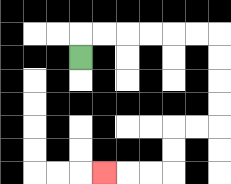{'start': '[3, 2]', 'end': '[4, 7]', 'path_directions': 'U,R,R,R,R,R,R,D,D,D,D,L,L,D,D,L,L,L', 'path_coordinates': '[[3, 2], [3, 1], [4, 1], [5, 1], [6, 1], [7, 1], [8, 1], [9, 1], [9, 2], [9, 3], [9, 4], [9, 5], [8, 5], [7, 5], [7, 6], [7, 7], [6, 7], [5, 7], [4, 7]]'}